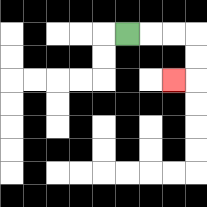{'start': '[5, 1]', 'end': '[7, 3]', 'path_directions': 'R,R,R,D,D,L', 'path_coordinates': '[[5, 1], [6, 1], [7, 1], [8, 1], [8, 2], [8, 3], [7, 3]]'}